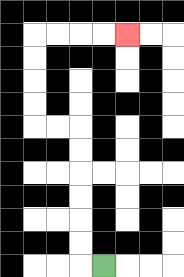{'start': '[4, 11]', 'end': '[5, 1]', 'path_directions': 'L,U,U,U,U,U,U,L,L,U,U,U,U,R,R,R,R', 'path_coordinates': '[[4, 11], [3, 11], [3, 10], [3, 9], [3, 8], [3, 7], [3, 6], [3, 5], [2, 5], [1, 5], [1, 4], [1, 3], [1, 2], [1, 1], [2, 1], [3, 1], [4, 1], [5, 1]]'}